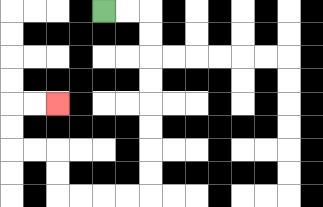{'start': '[4, 0]', 'end': '[2, 4]', 'path_directions': 'R,R,D,D,D,D,D,D,D,D,L,L,L,L,U,U,L,L,U,U,R,R', 'path_coordinates': '[[4, 0], [5, 0], [6, 0], [6, 1], [6, 2], [6, 3], [6, 4], [6, 5], [6, 6], [6, 7], [6, 8], [5, 8], [4, 8], [3, 8], [2, 8], [2, 7], [2, 6], [1, 6], [0, 6], [0, 5], [0, 4], [1, 4], [2, 4]]'}